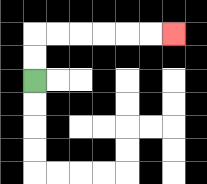{'start': '[1, 3]', 'end': '[7, 1]', 'path_directions': 'U,U,R,R,R,R,R,R', 'path_coordinates': '[[1, 3], [1, 2], [1, 1], [2, 1], [3, 1], [4, 1], [5, 1], [6, 1], [7, 1]]'}